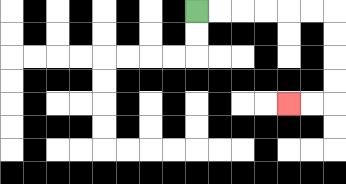{'start': '[8, 0]', 'end': '[12, 4]', 'path_directions': 'R,R,R,R,R,R,D,D,D,D,L,L', 'path_coordinates': '[[8, 0], [9, 0], [10, 0], [11, 0], [12, 0], [13, 0], [14, 0], [14, 1], [14, 2], [14, 3], [14, 4], [13, 4], [12, 4]]'}